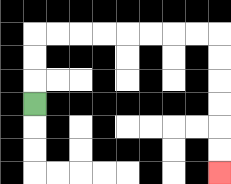{'start': '[1, 4]', 'end': '[9, 7]', 'path_directions': 'U,U,U,R,R,R,R,R,R,R,R,D,D,D,D,D,D', 'path_coordinates': '[[1, 4], [1, 3], [1, 2], [1, 1], [2, 1], [3, 1], [4, 1], [5, 1], [6, 1], [7, 1], [8, 1], [9, 1], [9, 2], [9, 3], [9, 4], [9, 5], [9, 6], [9, 7]]'}